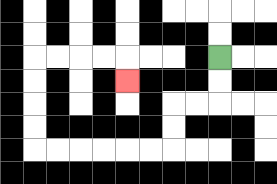{'start': '[9, 2]', 'end': '[5, 3]', 'path_directions': 'D,D,L,L,D,D,L,L,L,L,L,L,U,U,U,U,R,R,R,R,D', 'path_coordinates': '[[9, 2], [9, 3], [9, 4], [8, 4], [7, 4], [7, 5], [7, 6], [6, 6], [5, 6], [4, 6], [3, 6], [2, 6], [1, 6], [1, 5], [1, 4], [1, 3], [1, 2], [2, 2], [3, 2], [4, 2], [5, 2], [5, 3]]'}